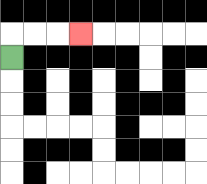{'start': '[0, 2]', 'end': '[3, 1]', 'path_directions': 'U,R,R,R', 'path_coordinates': '[[0, 2], [0, 1], [1, 1], [2, 1], [3, 1]]'}